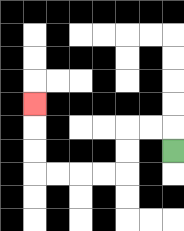{'start': '[7, 6]', 'end': '[1, 4]', 'path_directions': 'U,L,L,D,D,L,L,L,L,U,U,U', 'path_coordinates': '[[7, 6], [7, 5], [6, 5], [5, 5], [5, 6], [5, 7], [4, 7], [3, 7], [2, 7], [1, 7], [1, 6], [1, 5], [1, 4]]'}